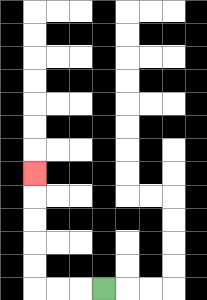{'start': '[4, 12]', 'end': '[1, 7]', 'path_directions': 'L,L,L,U,U,U,U,U', 'path_coordinates': '[[4, 12], [3, 12], [2, 12], [1, 12], [1, 11], [1, 10], [1, 9], [1, 8], [1, 7]]'}